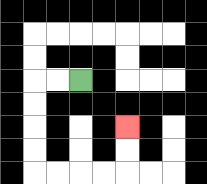{'start': '[3, 3]', 'end': '[5, 5]', 'path_directions': 'L,L,D,D,D,D,R,R,R,R,U,U', 'path_coordinates': '[[3, 3], [2, 3], [1, 3], [1, 4], [1, 5], [1, 6], [1, 7], [2, 7], [3, 7], [4, 7], [5, 7], [5, 6], [5, 5]]'}